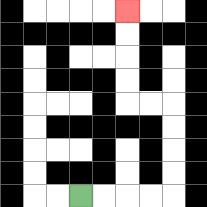{'start': '[3, 8]', 'end': '[5, 0]', 'path_directions': 'R,R,R,R,U,U,U,U,L,L,U,U,U,U', 'path_coordinates': '[[3, 8], [4, 8], [5, 8], [6, 8], [7, 8], [7, 7], [7, 6], [7, 5], [7, 4], [6, 4], [5, 4], [5, 3], [5, 2], [5, 1], [5, 0]]'}